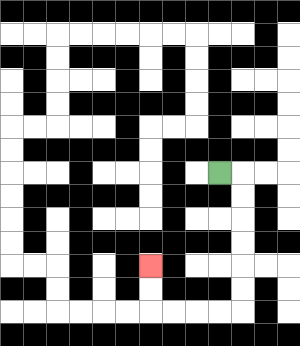{'start': '[9, 7]', 'end': '[6, 11]', 'path_directions': 'R,D,D,D,D,D,D,L,L,L,L,U,U', 'path_coordinates': '[[9, 7], [10, 7], [10, 8], [10, 9], [10, 10], [10, 11], [10, 12], [10, 13], [9, 13], [8, 13], [7, 13], [6, 13], [6, 12], [6, 11]]'}